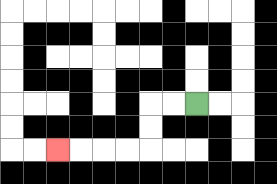{'start': '[8, 4]', 'end': '[2, 6]', 'path_directions': 'L,L,D,D,L,L,L,L', 'path_coordinates': '[[8, 4], [7, 4], [6, 4], [6, 5], [6, 6], [5, 6], [4, 6], [3, 6], [2, 6]]'}